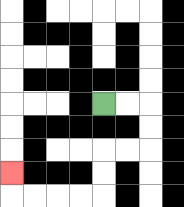{'start': '[4, 4]', 'end': '[0, 7]', 'path_directions': 'R,R,D,D,L,L,D,D,L,L,L,L,U', 'path_coordinates': '[[4, 4], [5, 4], [6, 4], [6, 5], [6, 6], [5, 6], [4, 6], [4, 7], [4, 8], [3, 8], [2, 8], [1, 8], [0, 8], [0, 7]]'}